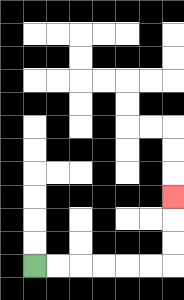{'start': '[1, 11]', 'end': '[7, 8]', 'path_directions': 'R,R,R,R,R,R,U,U,U', 'path_coordinates': '[[1, 11], [2, 11], [3, 11], [4, 11], [5, 11], [6, 11], [7, 11], [7, 10], [7, 9], [7, 8]]'}